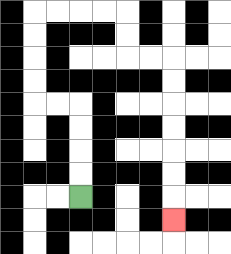{'start': '[3, 8]', 'end': '[7, 9]', 'path_directions': 'U,U,U,U,L,L,U,U,U,U,R,R,R,R,D,D,R,R,D,D,D,D,D,D,D', 'path_coordinates': '[[3, 8], [3, 7], [3, 6], [3, 5], [3, 4], [2, 4], [1, 4], [1, 3], [1, 2], [1, 1], [1, 0], [2, 0], [3, 0], [4, 0], [5, 0], [5, 1], [5, 2], [6, 2], [7, 2], [7, 3], [7, 4], [7, 5], [7, 6], [7, 7], [7, 8], [7, 9]]'}